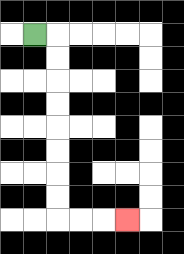{'start': '[1, 1]', 'end': '[5, 9]', 'path_directions': 'R,D,D,D,D,D,D,D,D,R,R,R', 'path_coordinates': '[[1, 1], [2, 1], [2, 2], [2, 3], [2, 4], [2, 5], [2, 6], [2, 7], [2, 8], [2, 9], [3, 9], [4, 9], [5, 9]]'}